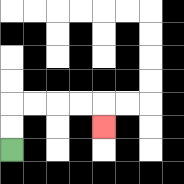{'start': '[0, 6]', 'end': '[4, 5]', 'path_directions': 'U,U,R,R,R,R,D', 'path_coordinates': '[[0, 6], [0, 5], [0, 4], [1, 4], [2, 4], [3, 4], [4, 4], [4, 5]]'}